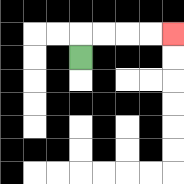{'start': '[3, 2]', 'end': '[7, 1]', 'path_directions': 'U,R,R,R,R', 'path_coordinates': '[[3, 2], [3, 1], [4, 1], [5, 1], [6, 1], [7, 1]]'}